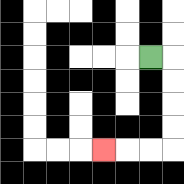{'start': '[6, 2]', 'end': '[4, 6]', 'path_directions': 'R,D,D,D,D,L,L,L', 'path_coordinates': '[[6, 2], [7, 2], [7, 3], [7, 4], [7, 5], [7, 6], [6, 6], [5, 6], [4, 6]]'}